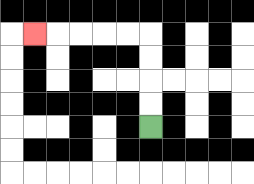{'start': '[6, 5]', 'end': '[1, 1]', 'path_directions': 'U,U,U,U,L,L,L,L,L', 'path_coordinates': '[[6, 5], [6, 4], [6, 3], [6, 2], [6, 1], [5, 1], [4, 1], [3, 1], [2, 1], [1, 1]]'}